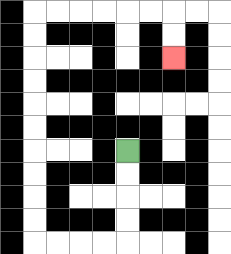{'start': '[5, 6]', 'end': '[7, 2]', 'path_directions': 'D,D,D,D,L,L,L,L,U,U,U,U,U,U,U,U,U,U,R,R,R,R,R,R,D,D', 'path_coordinates': '[[5, 6], [5, 7], [5, 8], [5, 9], [5, 10], [4, 10], [3, 10], [2, 10], [1, 10], [1, 9], [1, 8], [1, 7], [1, 6], [1, 5], [1, 4], [1, 3], [1, 2], [1, 1], [1, 0], [2, 0], [3, 0], [4, 0], [5, 0], [6, 0], [7, 0], [7, 1], [7, 2]]'}